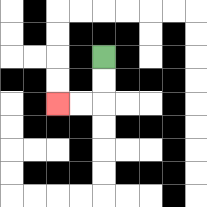{'start': '[4, 2]', 'end': '[2, 4]', 'path_directions': 'D,D,L,L', 'path_coordinates': '[[4, 2], [4, 3], [4, 4], [3, 4], [2, 4]]'}